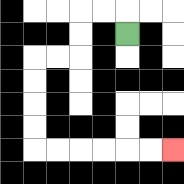{'start': '[5, 1]', 'end': '[7, 6]', 'path_directions': 'U,L,L,D,D,L,L,D,D,D,D,R,R,R,R,R,R', 'path_coordinates': '[[5, 1], [5, 0], [4, 0], [3, 0], [3, 1], [3, 2], [2, 2], [1, 2], [1, 3], [1, 4], [1, 5], [1, 6], [2, 6], [3, 6], [4, 6], [5, 6], [6, 6], [7, 6]]'}